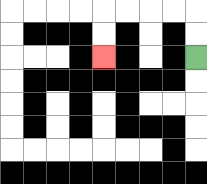{'start': '[8, 2]', 'end': '[4, 2]', 'path_directions': 'U,U,L,L,L,L,D,D', 'path_coordinates': '[[8, 2], [8, 1], [8, 0], [7, 0], [6, 0], [5, 0], [4, 0], [4, 1], [4, 2]]'}